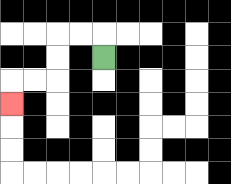{'start': '[4, 2]', 'end': '[0, 4]', 'path_directions': 'U,L,L,D,D,L,L,D', 'path_coordinates': '[[4, 2], [4, 1], [3, 1], [2, 1], [2, 2], [2, 3], [1, 3], [0, 3], [0, 4]]'}